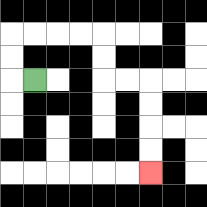{'start': '[1, 3]', 'end': '[6, 7]', 'path_directions': 'L,U,U,R,R,R,R,D,D,R,R,D,D,D,D', 'path_coordinates': '[[1, 3], [0, 3], [0, 2], [0, 1], [1, 1], [2, 1], [3, 1], [4, 1], [4, 2], [4, 3], [5, 3], [6, 3], [6, 4], [6, 5], [6, 6], [6, 7]]'}